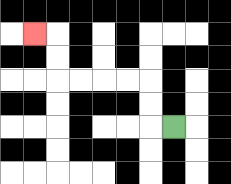{'start': '[7, 5]', 'end': '[1, 1]', 'path_directions': 'L,U,U,L,L,L,L,U,U,L', 'path_coordinates': '[[7, 5], [6, 5], [6, 4], [6, 3], [5, 3], [4, 3], [3, 3], [2, 3], [2, 2], [2, 1], [1, 1]]'}